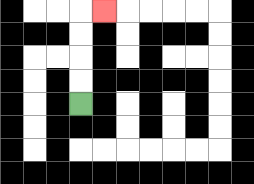{'start': '[3, 4]', 'end': '[4, 0]', 'path_directions': 'U,U,U,U,R', 'path_coordinates': '[[3, 4], [3, 3], [3, 2], [3, 1], [3, 0], [4, 0]]'}